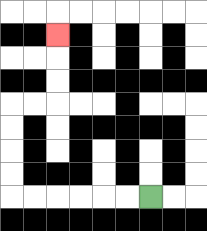{'start': '[6, 8]', 'end': '[2, 1]', 'path_directions': 'L,L,L,L,L,L,U,U,U,U,R,R,U,U,U', 'path_coordinates': '[[6, 8], [5, 8], [4, 8], [3, 8], [2, 8], [1, 8], [0, 8], [0, 7], [0, 6], [0, 5], [0, 4], [1, 4], [2, 4], [2, 3], [2, 2], [2, 1]]'}